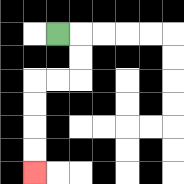{'start': '[2, 1]', 'end': '[1, 7]', 'path_directions': 'R,D,D,L,L,D,D,D,D', 'path_coordinates': '[[2, 1], [3, 1], [3, 2], [3, 3], [2, 3], [1, 3], [1, 4], [1, 5], [1, 6], [1, 7]]'}